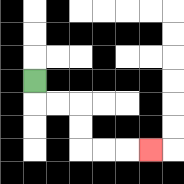{'start': '[1, 3]', 'end': '[6, 6]', 'path_directions': 'D,R,R,D,D,R,R,R', 'path_coordinates': '[[1, 3], [1, 4], [2, 4], [3, 4], [3, 5], [3, 6], [4, 6], [5, 6], [6, 6]]'}